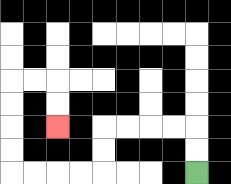{'start': '[8, 7]', 'end': '[2, 5]', 'path_directions': 'U,U,L,L,L,L,D,D,L,L,L,L,U,U,U,U,R,R,D,D', 'path_coordinates': '[[8, 7], [8, 6], [8, 5], [7, 5], [6, 5], [5, 5], [4, 5], [4, 6], [4, 7], [3, 7], [2, 7], [1, 7], [0, 7], [0, 6], [0, 5], [0, 4], [0, 3], [1, 3], [2, 3], [2, 4], [2, 5]]'}